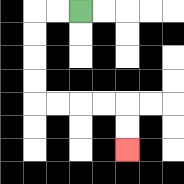{'start': '[3, 0]', 'end': '[5, 6]', 'path_directions': 'L,L,D,D,D,D,R,R,R,R,D,D', 'path_coordinates': '[[3, 0], [2, 0], [1, 0], [1, 1], [1, 2], [1, 3], [1, 4], [2, 4], [3, 4], [4, 4], [5, 4], [5, 5], [5, 6]]'}